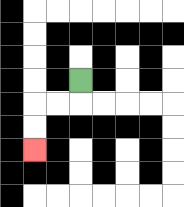{'start': '[3, 3]', 'end': '[1, 6]', 'path_directions': 'D,L,L,D,D', 'path_coordinates': '[[3, 3], [3, 4], [2, 4], [1, 4], [1, 5], [1, 6]]'}